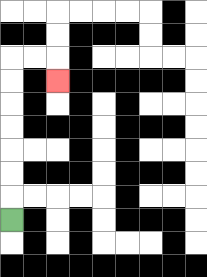{'start': '[0, 9]', 'end': '[2, 3]', 'path_directions': 'U,U,U,U,U,U,U,R,R,D', 'path_coordinates': '[[0, 9], [0, 8], [0, 7], [0, 6], [0, 5], [0, 4], [0, 3], [0, 2], [1, 2], [2, 2], [2, 3]]'}